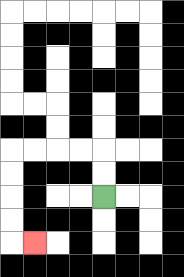{'start': '[4, 8]', 'end': '[1, 10]', 'path_directions': 'U,U,L,L,L,L,D,D,D,D,R', 'path_coordinates': '[[4, 8], [4, 7], [4, 6], [3, 6], [2, 6], [1, 6], [0, 6], [0, 7], [0, 8], [0, 9], [0, 10], [1, 10]]'}